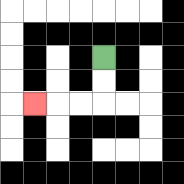{'start': '[4, 2]', 'end': '[1, 4]', 'path_directions': 'D,D,L,L,L', 'path_coordinates': '[[4, 2], [4, 3], [4, 4], [3, 4], [2, 4], [1, 4]]'}